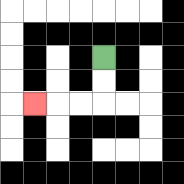{'start': '[4, 2]', 'end': '[1, 4]', 'path_directions': 'D,D,L,L,L', 'path_coordinates': '[[4, 2], [4, 3], [4, 4], [3, 4], [2, 4], [1, 4]]'}